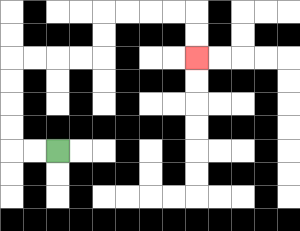{'start': '[2, 6]', 'end': '[8, 2]', 'path_directions': 'L,L,U,U,U,U,R,R,R,R,U,U,R,R,R,R,D,D', 'path_coordinates': '[[2, 6], [1, 6], [0, 6], [0, 5], [0, 4], [0, 3], [0, 2], [1, 2], [2, 2], [3, 2], [4, 2], [4, 1], [4, 0], [5, 0], [6, 0], [7, 0], [8, 0], [8, 1], [8, 2]]'}